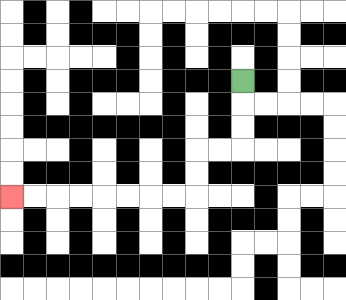{'start': '[10, 3]', 'end': '[0, 8]', 'path_directions': 'D,D,D,L,L,D,D,L,L,L,L,L,L,L,L', 'path_coordinates': '[[10, 3], [10, 4], [10, 5], [10, 6], [9, 6], [8, 6], [8, 7], [8, 8], [7, 8], [6, 8], [5, 8], [4, 8], [3, 8], [2, 8], [1, 8], [0, 8]]'}